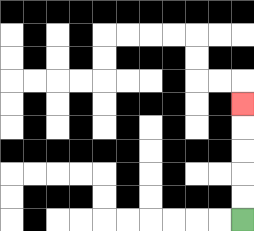{'start': '[10, 9]', 'end': '[10, 4]', 'path_directions': 'U,U,U,U,U', 'path_coordinates': '[[10, 9], [10, 8], [10, 7], [10, 6], [10, 5], [10, 4]]'}